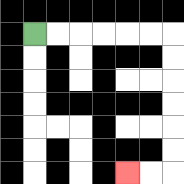{'start': '[1, 1]', 'end': '[5, 7]', 'path_directions': 'R,R,R,R,R,R,D,D,D,D,D,D,L,L', 'path_coordinates': '[[1, 1], [2, 1], [3, 1], [4, 1], [5, 1], [6, 1], [7, 1], [7, 2], [7, 3], [7, 4], [7, 5], [7, 6], [7, 7], [6, 7], [5, 7]]'}